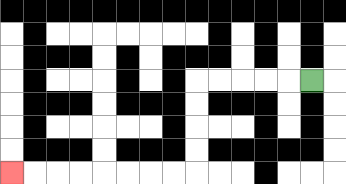{'start': '[13, 3]', 'end': '[0, 7]', 'path_directions': 'L,L,L,L,L,D,D,D,D,L,L,L,L,L,L,L,L', 'path_coordinates': '[[13, 3], [12, 3], [11, 3], [10, 3], [9, 3], [8, 3], [8, 4], [8, 5], [8, 6], [8, 7], [7, 7], [6, 7], [5, 7], [4, 7], [3, 7], [2, 7], [1, 7], [0, 7]]'}